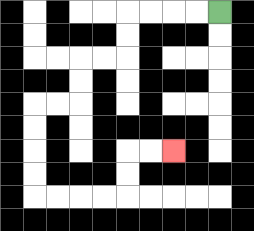{'start': '[9, 0]', 'end': '[7, 6]', 'path_directions': 'L,L,L,L,D,D,L,L,D,D,L,L,D,D,D,D,R,R,R,R,U,U,R,R', 'path_coordinates': '[[9, 0], [8, 0], [7, 0], [6, 0], [5, 0], [5, 1], [5, 2], [4, 2], [3, 2], [3, 3], [3, 4], [2, 4], [1, 4], [1, 5], [1, 6], [1, 7], [1, 8], [2, 8], [3, 8], [4, 8], [5, 8], [5, 7], [5, 6], [6, 6], [7, 6]]'}